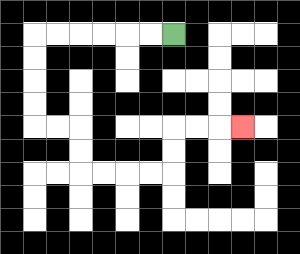{'start': '[7, 1]', 'end': '[10, 5]', 'path_directions': 'L,L,L,L,L,L,D,D,D,D,R,R,D,D,R,R,R,R,U,U,R,R,R', 'path_coordinates': '[[7, 1], [6, 1], [5, 1], [4, 1], [3, 1], [2, 1], [1, 1], [1, 2], [1, 3], [1, 4], [1, 5], [2, 5], [3, 5], [3, 6], [3, 7], [4, 7], [5, 7], [6, 7], [7, 7], [7, 6], [7, 5], [8, 5], [9, 5], [10, 5]]'}